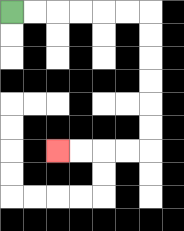{'start': '[0, 0]', 'end': '[2, 6]', 'path_directions': 'R,R,R,R,R,R,D,D,D,D,D,D,L,L,L,L', 'path_coordinates': '[[0, 0], [1, 0], [2, 0], [3, 0], [4, 0], [5, 0], [6, 0], [6, 1], [6, 2], [6, 3], [6, 4], [6, 5], [6, 6], [5, 6], [4, 6], [3, 6], [2, 6]]'}